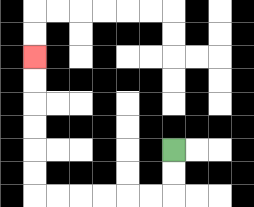{'start': '[7, 6]', 'end': '[1, 2]', 'path_directions': 'D,D,L,L,L,L,L,L,U,U,U,U,U,U', 'path_coordinates': '[[7, 6], [7, 7], [7, 8], [6, 8], [5, 8], [4, 8], [3, 8], [2, 8], [1, 8], [1, 7], [1, 6], [1, 5], [1, 4], [1, 3], [1, 2]]'}